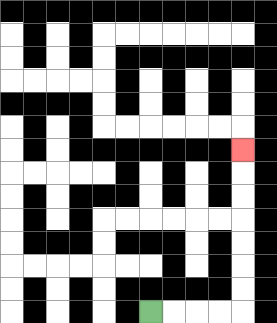{'start': '[6, 13]', 'end': '[10, 6]', 'path_directions': 'R,R,R,R,U,U,U,U,U,U,U', 'path_coordinates': '[[6, 13], [7, 13], [8, 13], [9, 13], [10, 13], [10, 12], [10, 11], [10, 10], [10, 9], [10, 8], [10, 7], [10, 6]]'}